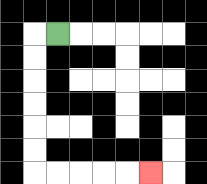{'start': '[2, 1]', 'end': '[6, 7]', 'path_directions': 'L,D,D,D,D,D,D,R,R,R,R,R', 'path_coordinates': '[[2, 1], [1, 1], [1, 2], [1, 3], [1, 4], [1, 5], [1, 6], [1, 7], [2, 7], [3, 7], [4, 7], [5, 7], [6, 7]]'}